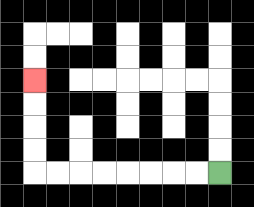{'start': '[9, 7]', 'end': '[1, 3]', 'path_directions': 'L,L,L,L,L,L,L,L,U,U,U,U', 'path_coordinates': '[[9, 7], [8, 7], [7, 7], [6, 7], [5, 7], [4, 7], [3, 7], [2, 7], [1, 7], [1, 6], [1, 5], [1, 4], [1, 3]]'}